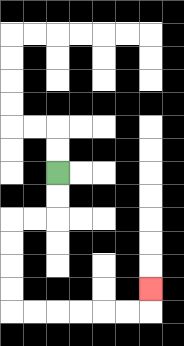{'start': '[2, 7]', 'end': '[6, 12]', 'path_directions': 'D,D,L,L,D,D,D,D,R,R,R,R,R,R,U', 'path_coordinates': '[[2, 7], [2, 8], [2, 9], [1, 9], [0, 9], [0, 10], [0, 11], [0, 12], [0, 13], [1, 13], [2, 13], [3, 13], [4, 13], [5, 13], [6, 13], [6, 12]]'}